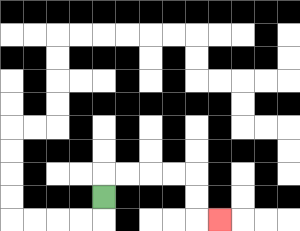{'start': '[4, 8]', 'end': '[9, 9]', 'path_directions': 'U,R,R,R,R,D,D,R', 'path_coordinates': '[[4, 8], [4, 7], [5, 7], [6, 7], [7, 7], [8, 7], [8, 8], [8, 9], [9, 9]]'}